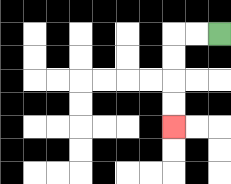{'start': '[9, 1]', 'end': '[7, 5]', 'path_directions': 'L,L,D,D,D,D', 'path_coordinates': '[[9, 1], [8, 1], [7, 1], [7, 2], [7, 3], [7, 4], [7, 5]]'}